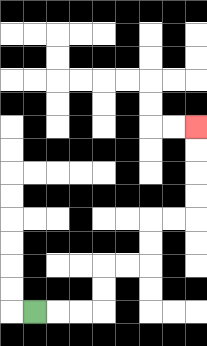{'start': '[1, 13]', 'end': '[8, 5]', 'path_directions': 'R,R,R,U,U,R,R,U,U,R,R,U,U,U,U', 'path_coordinates': '[[1, 13], [2, 13], [3, 13], [4, 13], [4, 12], [4, 11], [5, 11], [6, 11], [6, 10], [6, 9], [7, 9], [8, 9], [8, 8], [8, 7], [8, 6], [8, 5]]'}